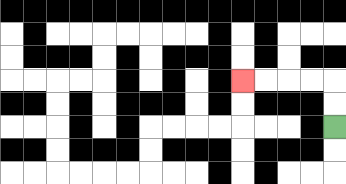{'start': '[14, 5]', 'end': '[10, 3]', 'path_directions': 'U,U,L,L,L,L', 'path_coordinates': '[[14, 5], [14, 4], [14, 3], [13, 3], [12, 3], [11, 3], [10, 3]]'}